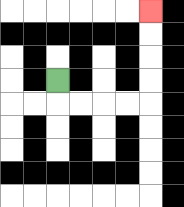{'start': '[2, 3]', 'end': '[6, 0]', 'path_directions': 'D,R,R,R,R,U,U,U,U', 'path_coordinates': '[[2, 3], [2, 4], [3, 4], [4, 4], [5, 4], [6, 4], [6, 3], [6, 2], [6, 1], [6, 0]]'}